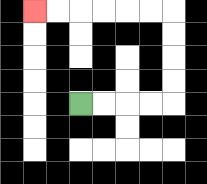{'start': '[3, 4]', 'end': '[1, 0]', 'path_directions': 'R,R,R,R,U,U,U,U,L,L,L,L,L,L', 'path_coordinates': '[[3, 4], [4, 4], [5, 4], [6, 4], [7, 4], [7, 3], [7, 2], [7, 1], [7, 0], [6, 0], [5, 0], [4, 0], [3, 0], [2, 0], [1, 0]]'}